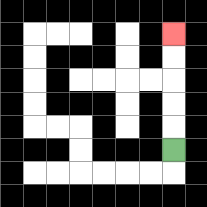{'start': '[7, 6]', 'end': '[7, 1]', 'path_directions': 'U,U,U,U,U', 'path_coordinates': '[[7, 6], [7, 5], [7, 4], [7, 3], [7, 2], [7, 1]]'}